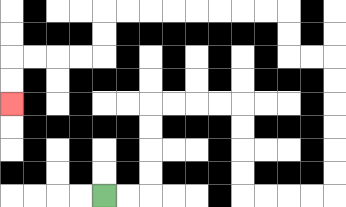{'start': '[4, 8]', 'end': '[0, 4]', 'path_directions': 'R,R,U,U,U,U,R,R,R,R,D,D,D,D,R,R,R,R,U,U,U,U,U,U,L,L,U,U,L,L,L,L,L,L,L,L,D,D,L,L,L,L,D,D', 'path_coordinates': '[[4, 8], [5, 8], [6, 8], [6, 7], [6, 6], [6, 5], [6, 4], [7, 4], [8, 4], [9, 4], [10, 4], [10, 5], [10, 6], [10, 7], [10, 8], [11, 8], [12, 8], [13, 8], [14, 8], [14, 7], [14, 6], [14, 5], [14, 4], [14, 3], [14, 2], [13, 2], [12, 2], [12, 1], [12, 0], [11, 0], [10, 0], [9, 0], [8, 0], [7, 0], [6, 0], [5, 0], [4, 0], [4, 1], [4, 2], [3, 2], [2, 2], [1, 2], [0, 2], [0, 3], [0, 4]]'}